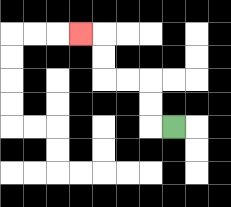{'start': '[7, 5]', 'end': '[3, 1]', 'path_directions': 'L,U,U,L,L,U,U,L', 'path_coordinates': '[[7, 5], [6, 5], [6, 4], [6, 3], [5, 3], [4, 3], [4, 2], [4, 1], [3, 1]]'}